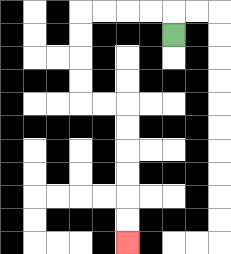{'start': '[7, 1]', 'end': '[5, 10]', 'path_directions': 'U,L,L,L,L,D,D,D,D,R,R,D,D,D,D,D,D', 'path_coordinates': '[[7, 1], [7, 0], [6, 0], [5, 0], [4, 0], [3, 0], [3, 1], [3, 2], [3, 3], [3, 4], [4, 4], [5, 4], [5, 5], [5, 6], [5, 7], [5, 8], [5, 9], [5, 10]]'}